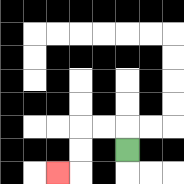{'start': '[5, 6]', 'end': '[2, 7]', 'path_directions': 'U,L,L,D,D,L', 'path_coordinates': '[[5, 6], [5, 5], [4, 5], [3, 5], [3, 6], [3, 7], [2, 7]]'}